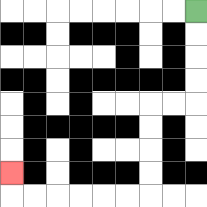{'start': '[8, 0]', 'end': '[0, 7]', 'path_directions': 'D,D,D,D,L,L,D,D,D,D,L,L,L,L,L,L,U', 'path_coordinates': '[[8, 0], [8, 1], [8, 2], [8, 3], [8, 4], [7, 4], [6, 4], [6, 5], [6, 6], [6, 7], [6, 8], [5, 8], [4, 8], [3, 8], [2, 8], [1, 8], [0, 8], [0, 7]]'}